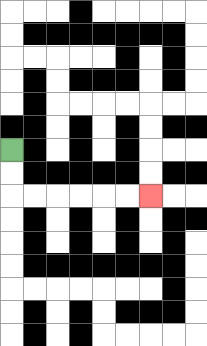{'start': '[0, 6]', 'end': '[6, 8]', 'path_directions': 'D,D,R,R,R,R,R,R', 'path_coordinates': '[[0, 6], [0, 7], [0, 8], [1, 8], [2, 8], [3, 8], [4, 8], [5, 8], [6, 8]]'}